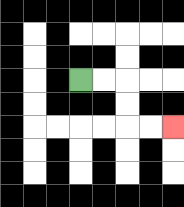{'start': '[3, 3]', 'end': '[7, 5]', 'path_directions': 'R,R,D,D,R,R', 'path_coordinates': '[[3, 3], [4, 3], [5, 3], [5, 4], [5, 5], [6, 5], [7, 5]]'}